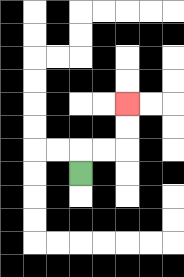{'start': '[3, 7]', 'end': '[5, 4]', 'path_directions': 'U,R,R,U,U', 'path_coordinates': '[[3, 7], [3, 6], [4, 6], [5, 6], [5, 5], [5, 4]]'}